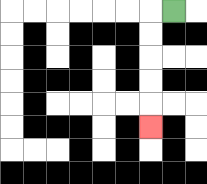{'start': '[7, 0]', 'end': '[6, 5]', 'path_directions': 'L,D,D,D,D,D', 'path_coordinates': '[[7, 0], [6, 0], [6, 1], [6, 2], [6, 3], [6, 4], [6, 5]]'}